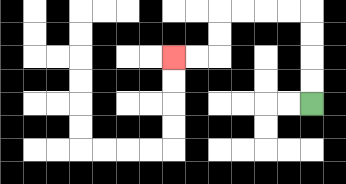{'start': '[13, 4]', 'end': '[7, 2]', 'path_directions': 'U,U,U,U,L,L,L,L,D,D,L,L', 'path_coordinates': '[[13, 4], [13, 3], [13, 2], [13, 1], [13, 0], [12, 0], [11, 0], [10, 0], [9, 0], [9, 1], [9, 2], [8, 2], [7, 2]]'}